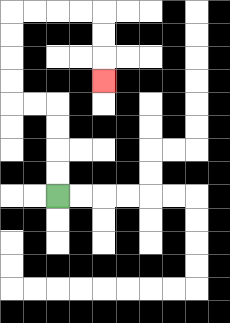{'start': '[2, 8]', 'end': '[4, 3]', 'path_directions': 'U,U,U,U,L,L,U,U,U,U,R,R,R,R,D,D,D', 'path_coordinates': '[[2, 8], [2, 7], [2, 6], [2, 5], [2, 4], [1, 4], [0, 4], [0, 3], [0, 2], [0, 1], [0, 0], [1, 0], [2, 0], [3, 0], [4, 0], [4, 1], [4, 2], [4, 3]]'}